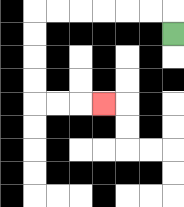{'start': '[7, 1]', 'end': '[4, 4]', 'path_directions': 'U,L,L,L,L,L,L,D,D,D,D,R,R,R', 'path_coordinates': '[[7, 1], [7, 0], [6, 0], [5, 0], [4, 0], [3, 0], [2, 0], [1, 0], [1, 1], [1, 2], [1, 3], [1, 4], [2, 4], [3, 4], [4, 4]]'}